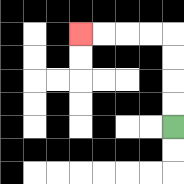{'start': '[7, 5]', 'end': '[3, 1]', 'path_directions': 'U,U,U,U,L,L,L,L', 'path_coordinates': '[[7, 5], [7, 4], [7, 3], [7, 2], [7, 1], [6, 1], [5, 1], [4, 1], [3, 1]]'}